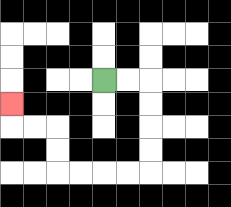{'start': '[4, 3]', 'end': '[0, 4]', 'path_directions': 'R,R,D,D,D,D,L,L,L,L,U,U,L,L,U', 'path_coordinates': '[[4, 3], [5, 3], [6, 3], [6, 4], [6, 5], [6, 6], [6, 7], [5, 7], [4, 7], [3, 7], [2, 7], [2, 6], [2, 5], [1, 5], [0, 5], [0, 4]]'}